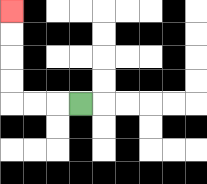{'start': '[3, 4]', 'end': '[0, 0]', 'path_directions': 'L,L,L,U,U,U,U', 'path_coordinates': '[[3, 4], [2, 4], [1, 4], [0, 4], [0, 3], [0, 2], [0, 1], [0, 0]]'}